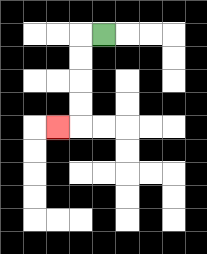{'start': '[4, 1]', 'end': '[2, 5]', 'path_directions': 'L,D,D,D,D,L', 'path_coordinates': '[[4, 1], [3, 1], [3, 2], [3, 3], [3, 4], [3, 5], [2, 5]]'}